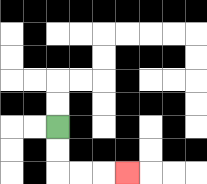{'start': '[2, 5]', 'end': '[5, 7]', 'path_directions': 'D,D,R,R,R', 'path_coordinates': '[[2, 5], [2, 6], [2, 7], [3, 7], [4, 7], [5, 7]]'}